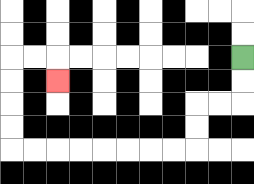{'start': '[10, 2]', 'end': '[2, 3]', 'path_directions': 'D,D,L,L,D,D,L,L,L,L,L,L,L,L,U,U,U,U,R,R,D', 'path_coordinates': '[[10, 2], [10, 3], [10, 4], [9, 4], [8, 4], [8, 5], [8, 6], [7, 6], [6, 6], [5, 6], [4, 6], [3, 6], [2, 6], [1, 6], [0, 6], [0, 5], [0, 4], [0, 3], [0, 2], [1, 2], [2, 2], [2, 3]]'}